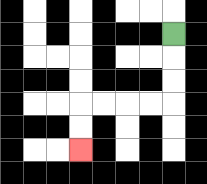{'start': '[7, 1]', 'end': '[3, 6]', 'path_directions': 'D,D,D,L,L,L,L,D,D', 'path_coordinates': '[[7, 1], [7, 2], [7, 3], [7, 4], [6, 4], [5, 4], [4, 4], [3, 4], [3, 5], [3, 6]]'}